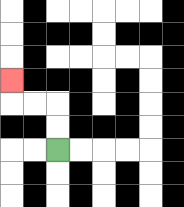{'start': '[2, 6]', 'end': '[0, 3]', 'path_directions': 'U,U,L,L,U', 'path_coordinates': '[[2, 6], [2, 5], [2, 4], [1, 4], [0, 4], [0, 3]]'}